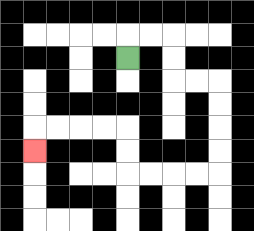{'start': '[5, 2]', 'end': '[1, 6]', 'path_directions': 'U,R,R,D,D,R,R,D,D,D,D,L,L,L,L,U,U,L,L,L,L,D', 'path_coordinates': '[[5, 2], [5, 1], [6, 1], [7, 1], [7, 2], [7, 3], [8, 3], [9, 3], [9, 4], [9, 5], [9, 6], [9, 7], [8, 7], [7, 7], [6, 7], [5, 7], [5, 6], [5, 5], [4, 5], [3, 5], [2, 5], [1, 5], [1, 6]]'}